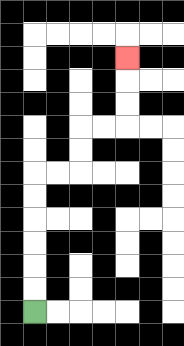{'start': '[1, 13]', 'end': '[5, 2]', 'path_directions': 'U,U,U,U,U,U,R,R,U,U,R,R,U,U,U', 'path_coordinates': '[[1, 13], [1, 12], [1, 11], [1, 10], [1, 9], [1, 8], [1, 7], [2, 7], [3, 7], [3, 6], [3, 5], [4, 5], [5, 5], [5, 4], [5, 3], [5, 2]]'}